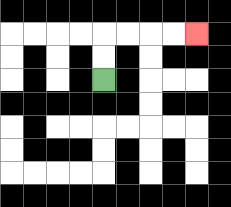{'start': '[4, 3]', 'end': '[8, 1]', 'path_directions': 'U,U,R,R,R,R', 'path_coordinates': '[[4, 3], [4, 2], [4, 1], [5, 1], [6, 1], [7, 1], [8, 1]]'}